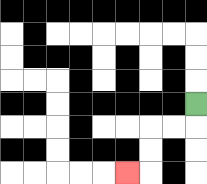{'start': '[8, 4]', 'end': '[5, 7]', 'path_directions': 'D,L,L,D,D,L', 'path_coordinates': '[[8, 4], [8, 5], [7, 5], [6, 5], [6, 6], [6, 7], [5, 7]]'}